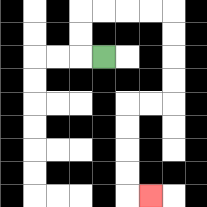{'start': '[4, 2]', 'end': '[6, 8]', 'path_directions': 'L,U,U,R,R,R,R,D,D,D,D,L,L,D,D,D,D,R', 'path_coordinates': '[[4, 2], [3, 2], [3, 1], [3, 0], [4, 0], [5, 0], [6, 0], [7, 0], [7, 1], [7, 2], [7, 3], [7, 4], [6, 4], [5, 4], [5, 5], [5, 6], [5, 7], [5, 8], [6, 8]]'}